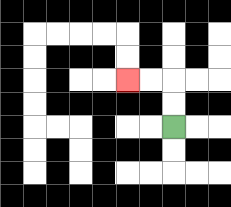{'start': '[7, 5]', 'end': '[5, 3]', 'path_directions': 'U,U,L,L', 'path_coordinates': '[[7, 5], [7, 4], [7, 3], [6, 3], [5, 3]]'}